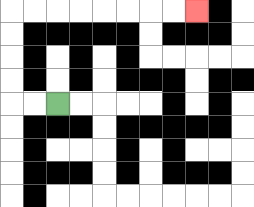{'start': '[2, 4]', 'end': '[8, 0]', 'path_directions': 'L,L,U,U,U,U,R,R,R,R,R,R,R,R', 'path_coordinates': '[[2, 4], [1, 4], [0, 4], [0, 3], [0, 2], [0, 1], [0, 0], [1, 0], [2, 0], [3, 0], [4, 0], [5, 0], [6, 0], [7, 0], [8, 0]]'}